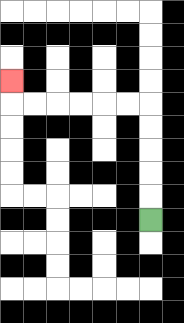{'start': '[6, 9]', 'end': '[0, 3]', 'path_directions': 'U,U,U,U,U,L,L,L,L,L,L,U', 'path_coordinates': '[[6, 9], [6, 8], [6, 7], [6, 6], [6, 5], [6, 4], [5, 4], [4, 4], [3, 4], [2, 4], [1, 4], [0, 4], [0, 3]]'}